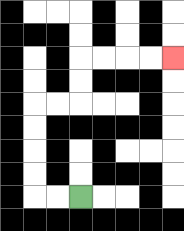{'start': '[3, 8]', 'end': '[7, 2]', 'path_directions': 'L,L,U,U,U,U,R,R,U,U,R,R,R,R', 'path_coordinates': '[[3, 8], [2, 8], [1, 8], [1, 7], [1, 6], [1, 5], [1, 4], [2, 4], [3, 4], [3, 3], [3, 2], [4, 2], [5, 2], [6, 2], [7, 2]]'}